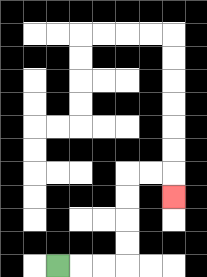{'start': '[2, 11]', 'end': '[7, 8]', 'path_directions': 'R,R,R,U,U,U,U,R,R,D', 'path_coordinates': '[[2, 11], [3, 11], [4, 11], [5, 11], [5, 10], [5, 9], [5, 8], [5, 7], [6, 7], [7, 7], [7, 8]]'}